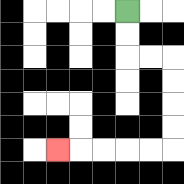{'start': '[5, 0]', 'end': '[2, 6]', 'path_directions': 'D,D,R,R,D,D,D,D,L,L,L,L,L', 'path_coordinates': '[[5, 0], [5, 1], [5, 2], [6, 2], [7, 2], [7, 3], [7, 4], [7, 5], [7, 6], [6, 6], [5, 6], [4, 6], [3, 6], [2, 6]]'}